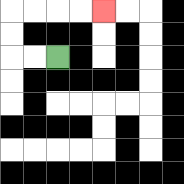{'start': '[2, 2]', 'end': '[4, 0]', 'path_directions': 'L,L,U,U,R,R,R,R', 'path_coordinates': '[[2, 2], [1, 2], [0, 2], [0, 1], [0, 0], [1, 0], [2, 0], [3, 0], [4, 0]]'}